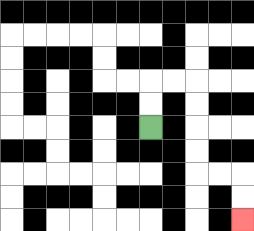{'start': '[6, 5]', 'end': '[10, 9]', 'path_directions': 'U,U,R,R,D,D,D,D,R,R,D,D', 'path_coordinates': '[[6, 5], [6, 4], [6, 3], [7, 3], [8, 3], [8, 4], [8, 5], [8, 6], [8, 7], [9, 7], [10, 7], [10, 8], [10, 9]]'}